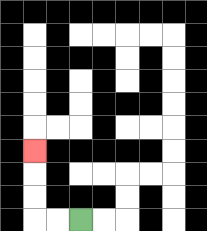{'start': '[3, 9]', 'end': '[1, 6]', 'path_directions': 'L,L,U,U,U', 'path_coordinates': '[[3, 9], [2, 9], [1, 9], [1, 8], [1, 7], [1, 6]]'}